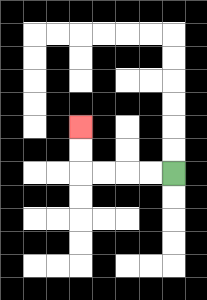{'start': '[7, 7]', 'end': '[3, 5]', 'path_directions': 'L,L,L,L,U,U', 'path_coordinates': '[[7, 7], [6, 7], [5, 7], [4, 7], [3, 7], [3, 6], [3, 5]]'}